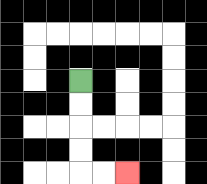{'start': '[3, 3]', 'end': '[5, 7]', 'path_directions': 'D,D,D,D,R,R', 'path_coordinates': '[[3, 3], [3, 4], [3, 5], [3, 6], [3, 7], [4, 7], [5, 7]]'}